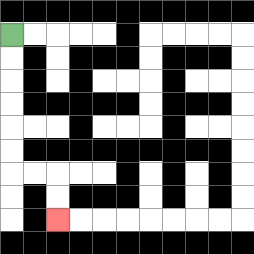{'start': '[0, 1]', 'end': '[2, 9]', 'path_directions': 'D,D,D,D,D,D,R,R,D,D', 'path_coordinates': '[[0, 1], [0, 2], [0, 3], [0, 4], [0, 5], [0, 6], [0, 7], [1, 7], [2, 7], [2, 8], [2, 9]]'}